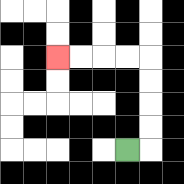{'start': '[5, 6]', 'end': '[2, 2]', 'path_directions': 'R,U,U,U,U,L,L,L,L', 'path_coordinates': '[[5, 6], [6, 6], [6, 5], [6, 4], [6, 3], [6, 2], [5, 2], [4, 2], [3, 2], [2, 2]]'}